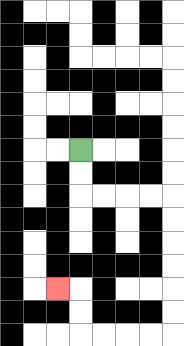{'start': '[3, 6]', 'end': '[2, 12]', 'path_directions': 'D,D,R,R,R,R,D,D,D,D,D,D,L,L,L,L,U,U,L', 'path_coordinates': '[[3, 6], [3, 7], [3, 8], [4, 8], [5, 8], [6, 8], [7, 8], [7, 9], [7, 10], [7, 11], [7, 12], [7, 13], [7, 14], [6, 14], [5, 14], [4, 14], [3, 14], [3, 13], [3, 12], [2, 12]]'}